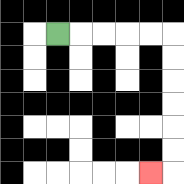{'start': '[2, 1]', 'end': '[6, 7]', 'path_directions': 'R,R,R,R,R,D,D,D,D,D,D,L', 'path_coordinates': '[[2, 1], [3, 1], [4, 1], [5, 1], [6, 1], [7, 1], [7, 2], [7, 3], [7, 4], [7, 5], [7, 6], [7, 7], [6, 7]]'}